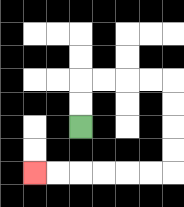{'start': '[3, 5]', 'end': '[1, 7]', 'path_directions': 'U,U,R,R,R,R,D,D,D,D,L,L,L,L,L,L', 'path_coordinates': '[[3, 5], [3, 4], [3, 3], [4, 3], [5, 3], [6, 3], [7, 3], [7, 4], [7, 5], [7, 6], [7, 7], [6, 7], [5, 7], [4, 7], [3, 7], [2, 7], [1, 7]]'}